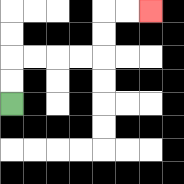{'start': '[0, 4]', 'end': '[6, 0]', 'path_directions': 'U,U,R,R,R,R,U,U,R,R', 'path_coordinates': '[[0, 4], [0, 3], [0, 2], [1, 2], [2, 2], [3, 2], [4, 2], [4, 1], [4, 0], [5, 0], [6, 0]]'}